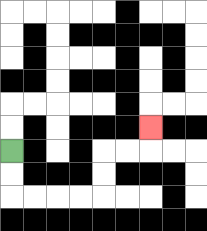{'start': '[0, 6]', 'end': '[6, 5]', 'path_directions': 'D,D,R,R,R,R,U,U,R,R,U', 'path_coordinates': '[[0, 6], [0, 7], [0, 8], [1, 8], [2, 8], [3, 8], [4, 8], [4, 7], [4, 6], [5, 6], [6, 6], [6, 5]]'}